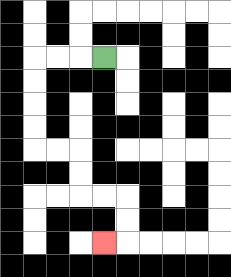{'start': '[4, 2]', 'end': '[4, 10]', 'path_directions': 'L,L,L,D,D,D,D,R,R,D,D,R,R,D,D,L', 'path_coordinates': '[[4, 2], [3, 2], [2, 2], [1, 2], [1, 3], [1, 4], [1, 5], [1, 6], [2, 6], [3, 6], [3, 7], [3, 8], [4, 8], [5, 8], [5, 9], [5, 10], [4, 10]]'}